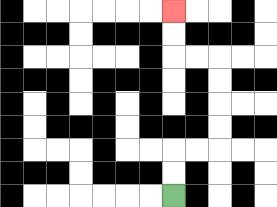{'start': '[7, 8]', 'end': '[7, 0]', 'path_directions': 'U,U,R,R,U,U,U,U,L,L,U,U', 'path_coordinates': '[[7, 8], [7, 7], [7, 6], [8, 6], [9, 6], [9, 5], [9, 4], [9, 3], [9, 2], [8, 2], [7, 2], [7, 1], [7, 0]]'}